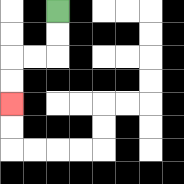{'start': '[2, 0]', 'end': '[0, 4]', 'path_directions': 'D,D,L,L,D,D', 'path_coordinates': '[[2, 0], [2, 1], [2, 2], [1, 2], [0, 2], [0, 3], [0, 4]]'}